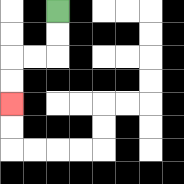{'start': '[2, 0]', 'end': '[0, 4]', 'path_directions': 'D,D,L,L,D,D', 'path_coordinates': '[[2, 0], [2, 1], [2, 2], [1, 2], [0, 2], [0, 3], [0, 4]]'}